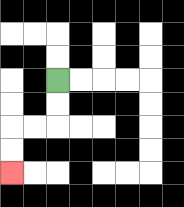{'start': '[2, 3]', 'end': '[0, 7]', 'path_directions': 'D,D,L,L,D,D', 'path_coordinates': '[[2, 3], [2, 4], [2, 5], [1, 5], [0, 5], [0, 6], [0, 7]]'}